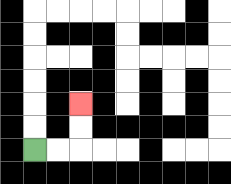{'start': '[1, 6]', 'end': '[3, 4]', 'path_directions': 'R,R,U,U', 'path_coordinates': '[[1, 6], [2, 6], [3, 6], [3, 5], [3, 4]]'}